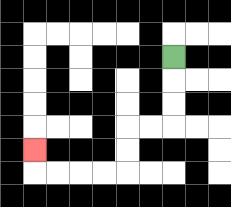{'start': '[7, 2]', 'end': '[1, 6]', 'path_directions': 'D,D,D,L,L,D,D,L,L,L,L,U', 'path_coordinates': '[[7, 2], [7, 3], [7, 4], [7, 5], [6, 5], [5, 5], [5, 6], [5, 7], [4, 7], [3, 7], [2, 7], [1, 7], [1, 6]]'}